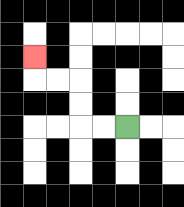{'start': '[5, 5]', 'end': '[1, 2]', 'path_directions': 'L,L,U,U,L,L,U', 'path_coordinates': '[[5, 5], [4, 5], [3, 5], [3, 4], [3, 3], [2, 3], [1, 3], [1, 2]]'}